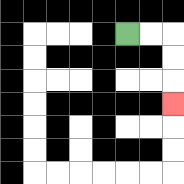{'start': '[5, 1]', 'end': '[7, 4]', 'path_directions': 'R,R,D,D,D', 'path_coordinates': '[[5, 1], [6, 1], [7, 1], [7, 2], [7, 3], [7, 4]]'}